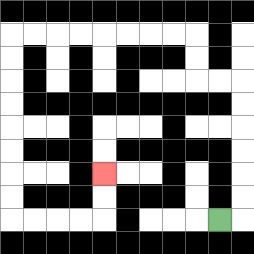{'start': '[9, 9]', 'end': '[4, 7]', 'path_directions': 'R,U,U,U,U,U,U,L,L,U,U,L,L,L,L,L,L,L,L,D,D,D,D,D,D,D,D,R,R,R,R,U,U', 'path_coordinates': '[[9, 9], [10, 9], [10, 8], [10, 7], [10, 6], [10, 5], [10, 4], [10, 3], [9, 3], [8, 3], [8, 2], [8, 1], [7, 1], [6, 1], [5, 1], [4, 1], [3, 1], [2, 1], [1, 1], [0, 1], [0, 2], [0, 3], [0, 4], [0, 5], [0, 6], [0, 7], [0, 8], [0, 9], [1, 9], [2, 9], [3, 9], [4, 9], [4, 8], [4, 7]]'}